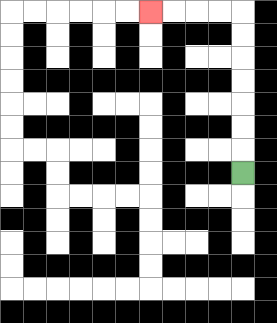{'start': '[10, 7]', 'end': '[6, 0]', 'path_directions': 'U,U,U,U,U,U,U,L,L,L,L', 'path_coordinates': '[[10, 7], [10, 6], [10, 5], [10, 4], [10, 3], [10, 2], [10, 1], [10, 0], [9, 0], [8, 0], [7, 0], [6, 0]]'}